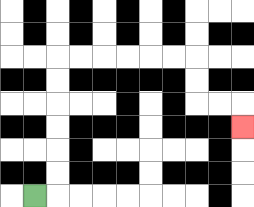{'start': '[1, 8]', 'end': '[10, 5]', 'path_directions': 'R,U,U,U,U,U,U,R,R,R,R,R,R,D,D,R,R,D', 'path_coordinates': '[[1, 8], [2, 8], [2, 7], [2, 6], [2, 5], [2, 4], [2, 3], [2, 2], [3, 2], [4, 2], [5, 2], [6, 2], [7, 2], [8, 2], [8, 3], [8, 4], [9, 4], [10, 4], [10, 5]]'}